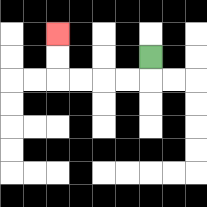{'start': '[6, 2]', 'end': '[2, 1]', 'path_directions': 'D,L,L,L,L,U,U', 'path_coordinates': '[[6, 2], [6, 3], [5, 3], [4, 3], [3, 3], [2, 3], [2, 2], [2, 1]]'}